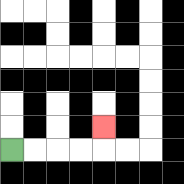{'start': '[0, 6]', 'end': '[4, 5]', 'path_directions': 'R,R,R,R,U', 'path_coordinates': '[[0, 6], [1, 6], [2, 6], [3, 6], [4, 6], [4, 5]]'}